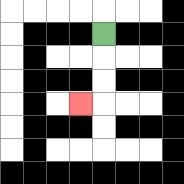{'start': '[4, 1]', 'end': '[3, 4]', 'path_directions': 'D,D,D,L', 'path_coordinates': '[[4, 1], [4, 2], [4, 3], [4, 4], [3, 4]]'}